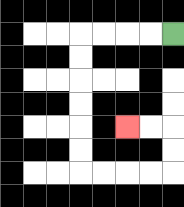{'start': '[7, 1]', 'end': '[5, 5]', 'path_directions': 'L,L,L,L,D,D,D,D,D,D,R,R,R,R,U,U,L,L', 'path_coordinates': '[[7, 1], [6, 1], [5, 1], [4, 1], [3, 1], [3, 2], [3, 3], [3, 4], [3, 5], [3, 6], [3, 7], [4, 7], [5, 7], [6, 7], [7, 7], [7, 6], [7, 5], [6, 5], [5, 5]]'}